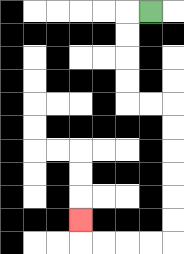{'start': '[6, 0]', 'end': '[3, 9]', 'path_directions': 'L,D,D,D,D,R,R,D,D,D,D,D,D,L,L,L,L,U', 'path_coordinates': '[[6, 0], [5, 0], [5, 1], [5, 2], [5, 3], [5, 4], [6, 4], [7, 4], [7, 5], [7, 6], [7, 7], [7, 8], [7, 9], [7, 10], [6, 10], [5, 10], [4, 10], [3, 10], [3, 9]]'}